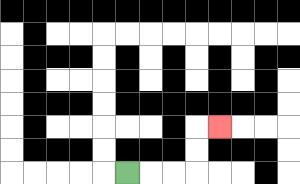{'start': '[5, 7]', 'end': '[9, 5]', 'path_directions': 'R,R,R,U,U,R', 'path_coordinates': '[[5, 7], [6, 7], [7, 7], [8, 7], [8, 6], [8, 5], [9, 5]]'}